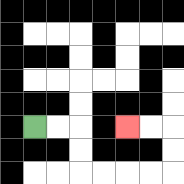{'start': '[1, 5]', 'end': '[5, 5]', 'path_directions': 'R,R,D,D,R,R,R,R,U,U,L,L', 'path_coordinates': '[[1, 5], [2, 5], [3, 5], [3, 6], [3, 7], [4, 7], [5, 7], [6, 7], [7, 7], [7, 6], [7, 5], [6, 5], [5, 5]]'}